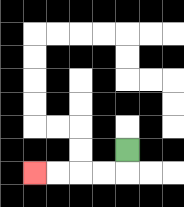{'start': '[5, 6]', 'end': '[1, 7]', 'path_directions': 'D,L,L,L,L', 'path_coordinates': '[[5, 6], [5, 7], [4, 7], [3, 7], [2, 7], [1, 7]]'}